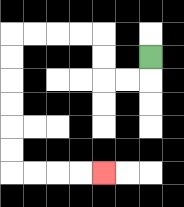{'start': '[6, 2]', 'end': '[4, 7]', 'path_directions': 'D,L,L,U,U,L,L,L,L,D,D,D,D,D,D,R,R,R,R', 'path_coordinates': '[[6, 2], [6, 3], [5, 3], [4, 3], [4, 2], [4, 1], [3, 1], [2, 1], [1, 1], [0, 1], [0, 2], [0, 3], [0, 4], [0, 5], [0, 6], [0, 7], [1, 7], [2, 7], [3, 7], [4, 7]]'}